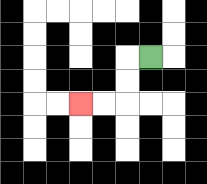{'start': '[6, 2]', 'end': '[3, 4]', 'path_directions': 'L,D,D,L,L', 'path_coordinates': '[[6, 2], [5, 2], [5, 3], [5, 4], [4, 4], [3, 4]]'}